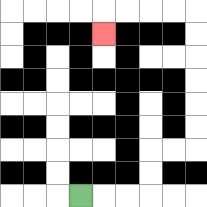{'start': '[3, 8]', 'end': '[4, 1]', 'path_directions': 'R,R,R,U,U,R,R,U,U,U,U,U,U,L,L,L,L,D', 'path_coordinates': '[[3, 8], [4, 8], [5, 8], [6, 8], [6, 7], [6, 6], [7, 6], [8, 6], [8, 5], [8, 4], [8, 3], [8, 2], [8, 1], [8, 0], [7, 0], [6, 0], [5, 0], [4, 0], [4, 1]]'}